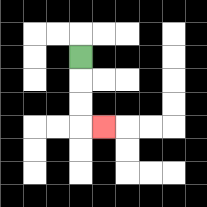{'start': '[3, 2]', 'end': '[4, 5]', 'path_directions': 'D,D,D,R', 'path_coordinates': '[[3, 2], [3, 3], [3, 4], [3, 5], [4, 5]]'}